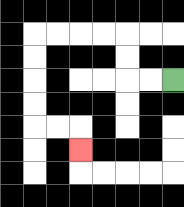{'start': '[7, 3]', 'end': '[3, 6]', 'path_directions': 'L,L,U,U,L,L,L,L,D,D,D,D,R,R,D', 'path_coordinates': '[[7, 3], [6, 3], [5, 3], [5, 2], [5, 1], [4, 1], [3, 1], [2, 1], [1, 1], [1, 2], [1, 3], [1, 4], [1, 5], [2, 5], [3, 5], [3, 6]]'}